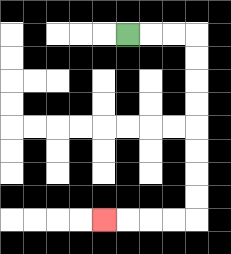{'start': '[5, 1]', 'end': '[4, 9]', 'path_directions': 'R,R,R,D,D,D,D,D,D,D,D,L,L,L,L', 'path_coordinates': '[[5, 1], [6, 1], [7, 1], [8, 1], [8, 2], [8, 3], [8, 4], [8, 5], [8, 6], [8, 7], [8, 8], [8, 9], [7, 9], [6, 9], [5, 9], [4, 9]]'}